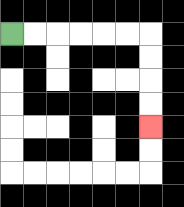{'start': '[0, 1]', 'end': '[6, 5]', 'path_directions': 'R,R,R,R,R,R,D,D,D,D', 'path_coordinates': '[[0, 1], [1, 1], [2, 1], [3, 1], [4, 1], [5, 1], [6, 1], [6, 2], [6, 3], [6, 4], [6, 5]]'}